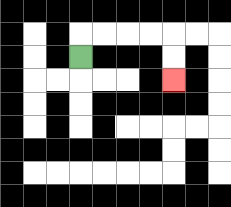{'start': '[3, 2]', 'end': '[7, 3]', 'path_directions': 'U,R,R,R,R,D,D', 'path_coordinates': '[[3, 2], [3, 1], [4, 1], [5, 1], [6, 1], [7, 1], [7, 2], [7, 3]]'}